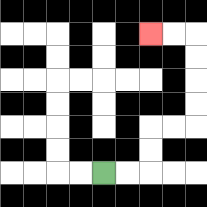{'start': '[4, 7]', 'end': '[6, 1]', 'path_directions': 'R,R,U,U,R,R,U,U,U,U,L,L', 'path_coordinates': '[[4, 7], [5, 7], [6, 7], [6, 6], [6, 5], [7, 5], [8, 5], [8, 4], [8, 3], [8, 2], [8, 1], [7, 1], [6, 1]]'}